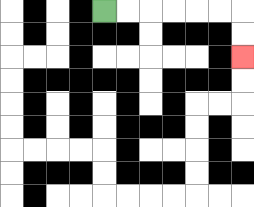{'start': '[4, 0]', 'end': '[10, 2]', 'path_directions': 'R,R,R,R,R,R,D,D', 'path_coordinates': '[[4, 0], [5, 0], [6, 0], [7, 0], [8, 0], [9, 0], [10, 0], [10, 1], [10, 2]]'}